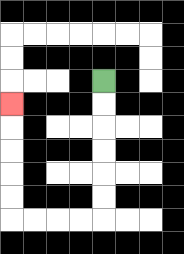{'start': '[4, 3]', 'end': '[0, 4]', 'path_directions': 'D,D,D,D,D,D,L,L,L,L,U,U,U,U,U', 'path_coordinates': '[[4, 3], [4, 4], [4, 5], [4, 6], [4, 7], [4, 8], [4, 9], [3, 9], [2, 9], [1, 9], [0, 9], [0, 8], [0, 7], [0, 6], [0, 5], [0, 4]]'}